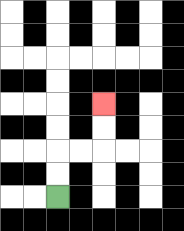{'start': '[2, 8]', 'end': '[4, 4]', 'path_directions': 'U,U,R,R,U,U', 'path_coordinates': '[[2, 8], [2, 7], [2, 6], [3, 6], [4, 6], [4, 5], [4, 4]]'}